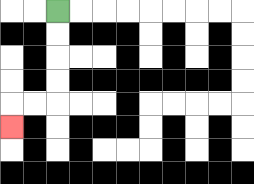{'start': '[2, 0]', 'end': '[0, 5]', 'path_directions': 'D,D,D,D,L,L,D', 'path_coordinates': '[[2, 0], [2, 1], [2, 2], [2, 3], [2, 4], [1, 4], [0, 4], [0, 5]]'}